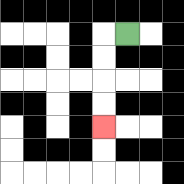{'start': '[5, 1]', 'end': '[4, 5]', 'path_directions': 'L,D,D,D,D', 'path_coordinates': '[[5, 1], [4, 1], [4, 2], [4, 3], [4, 4], [4, 5]]'}